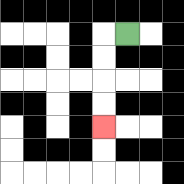{'start': '[5, 1]', 'end': '[4, 5]', 'path_directions': 'L,D,D,D,D', 'path_coordinates': '[[5, 1], [4, 1], [4, 2], [4, 3], [4, 4], [4, 5]]'}